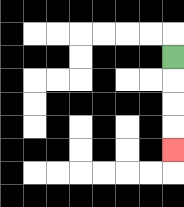{'start': '[7, 2]', 'end': '[7, 6]', 'path_directions': 'D,D,D,D', 'path_coordinates': '[[7, 2], [7, 3], [7, 4], [7, 5], [7, 6]]'}